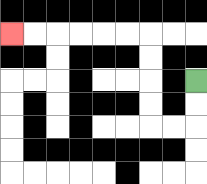{'start': '[8, 3]', 'end': '[0, 1]', 'path_directions': 'D,D,L,L,U,U,U,U,L,L,L,L,L,L', 'path_coordinates': '[[8, 3], [8, 4], [8, 5], [7, 5], [6, 5], [6, 4], [6, 3], [6, 2], [6, 1], [5, 1], [4, 1], [3, 1], [2, 1], [1, 1], [0, 1]]'}